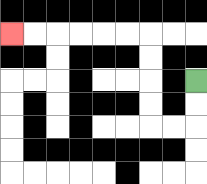{'start': '[8, 3]', 'end': '[0, 1]', 'path_directions': 'D,D,L,L,U,U,U,U,L,L,L,L,L,L', 'path_coordinates': '[[8, 3], [8, 4], [8, 5], [7, 5], [6, 5], [6, 4], [6, 3], [6, 2], [6, 1], [5, 1], [4, 1], [3, 1], [2, 1], [1, 1], [0, 1]]'}